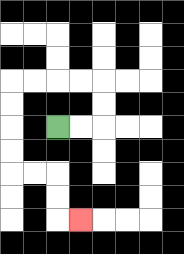{'start': '[2, 5]', 'end': '[3, 9]', 'path_directions': 'R,R,U,U,L,L,L,L,D,D,D,D,R,R,D,D,R', 'path_coordinates': '[[2, 5], [3, 5], [4, 5], [4, 4], [4, 3], [3, 3], [2, 3], [1, 3], [0, 3], [0, 4], [0, 5], [0, 6], [0, 7], [1, 7], [2, 7], [2, 8], [2, 9], [3, 9]]'}